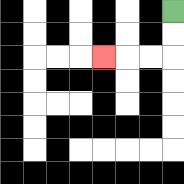{'start': '[7, 0]', 'end': '[4, 2]', 'path_directions': 'D,D,L,L,L', 'path_coordinates': '[[7, 0], [7, 1], [7, 2], [6, 2], [5, 2], [4, 2]]'}